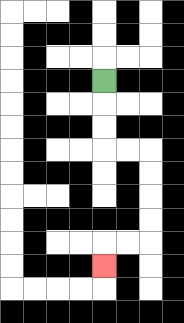{'start': '[4, 3]', 'end': '[4, 11]', 'path_directions': 'D,D,D,R,R,D,D,D,D,L,L,D', 'path_coordinates': '[[4, 3], [4, 4], [4, 5], [4, 6], [5, 6], [6, 6], [6, 7], [6, 8], [6, 9], [6, 10], [5, 10], [4, 10], [4, 11]]'}